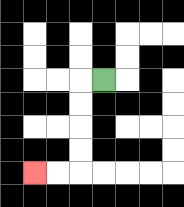{'start': '[4, 3]', 'end': '[1, 7]', 'path_directions': 'L,D,D,D,D,L,L', 'path_coordinates': '[[4, 3], [3, 3], [3, 4], [3, 5], [3, 6], [3, 7], [2, 7], [1, 7]]'}